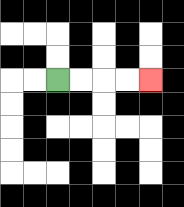{'start': '[2, 3]', 'end': '[6, 3]', 'path_directions': 'R,R,R,R', 'path_coordinates': '[[2, 3], [3, 3], [4, 3], [5, 3], [6, 3]]'}